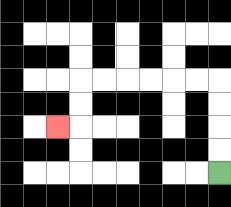{'start': '[9, 7]', 'end': '[2, 5]', 'path_directions': 'U,U,U,U,L,L,L,L,L,L,D,D,L', 'path_coordinates': '[[9, 7], [9, 6], [9, 5], [9, 4], [9, 3], [8, 3], [7, 3], [6, 3], [5, 3], [4, 3], [3, 3], [3, 4], [3, 5], [2, 5]]'}